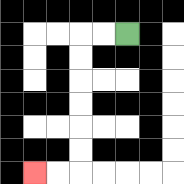{'start': '[5, 1]', 'end': '[1, 7]', 'path_directions': 'L,L,D,D,D,D,D,D,L,L', 'path_coordinates': '[[5, 1], [4, 1], [3, 1], [3, 2], [3, 3], [3, 4], [3, 5], [3, 6], [3, 7], [2, 7], [1, 7]]'}